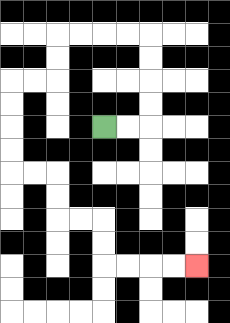{'start': '[4, 5]', 'end': '[8, 11]', 'path_directions': 'R,R,U,U,U,U,L,L,L,L,D,D,L,L,D,D,D,D,R,R,D,D,R,R,D,D,R,R,R,R', 'path_coordinates': '[[4, 5], [5, 5], [6, 5], [6, 4], [6, 3], [6, 2], [6, 1], [5, 1], [4, 1], [3, 1], [2, 1], [2, 2], [2, 3], [1, 3], [0, 3], [0, 4], [0, 5], [0, 6], [0, 7], [1, 7], [2, 7], [2, 8], [2, 9], [3, 9], [4, 9], [4, 10], [4, 11], [5, 11], [6, 11], [7, 11], [8, 11]]'}